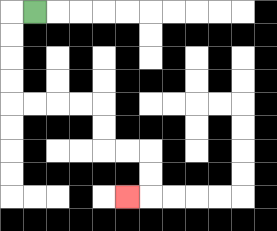{'start': '[1, 0]', 'end': '[5, 8]', 'path_directions': 'L,D,D,D,D,R,R,R,R,D,D,R,R,D,D,L', 'path_coordinates': '[[1, 0], [0, 0], [0, 1], [0, 2], [0, 3], [0, 4], [1, 4], [2, 4], [3, 4], [4, 4], [4, 5], [4, 6], [5, 6], [6, 6], [6, 7], [6, 8], [5, 8]]'}